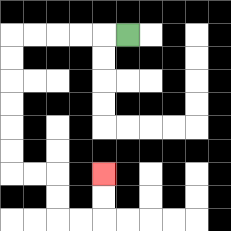{'start': '[5, 1]', 'end': '[4, 7]', 'path_directions': 'L,L,L,L,L,D,D,D,D,D,D,R,R,D,D,R,R,U,U', 'path_coordinates': '[[5, 1], [4, 1], [3, 1], [2, 1], [1, 1], [0, 1], [0, 2], [0, 3], [0, 4], [0, 5], [0, 6], [0, 7], [1, 7], [2, 7], [2, 8], [2, 9], [3, 9], [4, 9], [4, 8], [4, 7]]'}